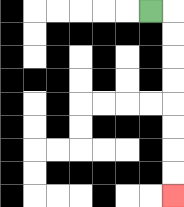{'start': '[6, 0]', 'end': '[7, 8]', 'path_directions': 'R,D,D,D,D,D,D,D,D', 'path_coordinates': '[[6, 0], [7, 0], [7, 1], [7, 2], [7, 3], [7, 4], [7, 5], [7, 6], [7, 7], [7, 8]]'}